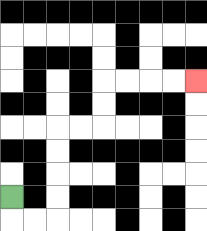{'start': '[0, 8]', 'end': '[8, 3]', 'path_directions': 'D,R,R,U,U,U,U,R,R,U,U,R,R,R,R', 'path_coordinates': '[[0, 8], [0, 9], [1, 9], [2, 9], [2, 8], [2, 7], [2, 6], [2, 5], [3, 5], [4, 5], [4, 4], [4, 3], [5, 3], [6, 3], [7, 3], [8, 3]]'}